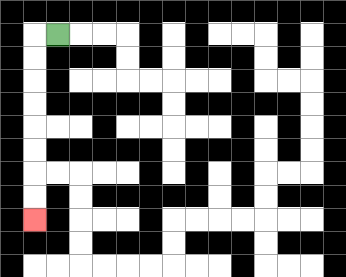{'start': '[2, 1]', 'end': '[1, 9]', 'path_directions': 'L,D,D,D,D,D,D,D,D', 'path_coordinates': '[[2, 1], [1, 1], [1, 2], [1, 3], [1, 4], [1, 5], [1, 6], [1, 7], [1, 8], [1, 9]]'}